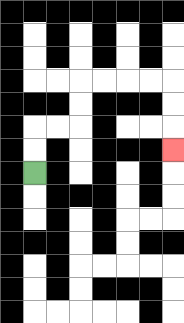{'start': '[1, 7]', 'end': '[7, 6]', 'path_directions': 'U,U,R,R,U,U,R,R,R,R,D,D,D', 'path_coordinates': '[[1, 7], [1, 6], [1, 5], [2, 5], [3, 5], [3, 4], [3, 3], [4, 3], [5, 3], [6, 3], [7, 3], [7, 4], [7, 5], [7, 6]]'}